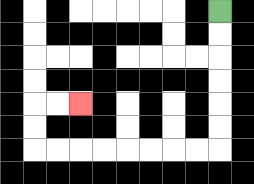{'start': '[9, 0]', 'end': '[3, 4]', 'path_directions': 'D,D,D,D,D,D,L,L,L,L,L,L,L,L,U,U,R,R', 'path_coordinates': '[[9, 0], [9, 1], [9, 2], [9, 3], [9, 4], [9, 5], [9, 6], [8, 6], [7, 6], [6, 6], [5, 6], [4, 6], [3, 6], [2, 6], [1, 6], [1, 5], [1, 4], [2, 4], [3, 4]]'}